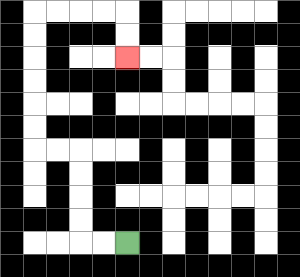{'start': '[5, 10]', 'end': '[5, 2]', 'path_directions': 'L,L,U,U,U,U,L,L,U,U,U,U,U,U,R,R,R,R,D,D', 'path_coordinates': '[[5, 10], [4, 10], [3, 10], [3, 9], [3, 8], [3, 7], [3, 6], [2, 6], [1, 6], [1, 5], [1, 4], [1, 3], [1, 2], [1, 1], [1, 0], [2, 0], [3, 0], [4, 0], [5, 0], [5, 1], [5, 2]]'}